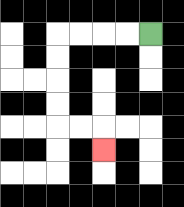{'start': '[6, 1]', 'end': '[4, 6]', 'path_directions': 'L,L,L,L,D,D,D,D,R,R,D', 'path_coordinates': '[[6, 1], [5, 1], [4, 1], [3, 1], [2, 1], [2, 2], [2, 3], [2, 4], [2, 5], [3, 5], [4, 5], [4, 6]]'}